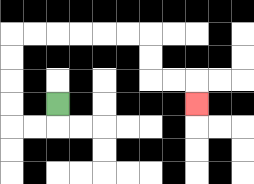{'start': '[2, 4]', 'end': '[8, 4]', 'path_directions': 'D,L,L,U,U,U,U,R,R,R,R,R,R,D,D,R,R,D', 'path_coordinates': '[[2, 4], [2, 5], [1, 5], [0, 5], [0, 4], [0, 3], [0, 2], [0, 1], [1, 1], [2, 1], [3, 1], [4, 1], [5, 1], [6, 1], [6, 2], [6, 3], [7, 3], [8, 3], [8, 4]]'}